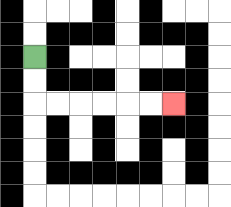{'start': '[1, 2]', 'end': '[7, 4]', 'path_directions': 'D,D,R,R,R,R,R,R', 'path_coordinates': '[[1, 2], [1, 3], [1, 4], [2, 4], [3, 4], [4, 4], [5, 4], [6, 4], [7, 4]]'}